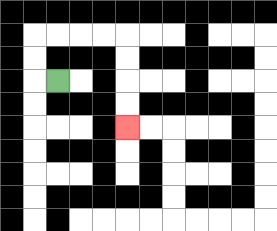{'start': '[2, 3]', 'end': '[5, 5]', 'path_directions': 'L,U,U,R,R,R,R,D,D,D,D', 'path_coordinates': '[[2, 3], [1, 3], [1, 2], [1, 1], [2, 1], [3, 1], [4, 1], [5, 1], [5, 2], [5, 3], [5, 4], [5, 5]]'}